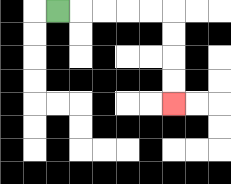{'start': '[2, 0]', 'end': '[7, 4]', 'path_directions': 'R,R,R,R,R,D,D,D,D', 'path_coordinates': '[[2, 0], [3, 0], [4, 0], [5, 0], [6, 0], [7, 0], [7, 1], [7, 2], [7, 3], [7, 4]]'}